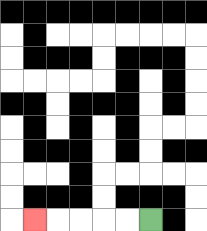{'start': '[6, 9]', 'end': '[1, 9]', 'path_directions': 'L,L,L,L,L', 'path_coordinates': '[[6, 9], [5, 9], [4, 9], [3, 9], [2, 9], [1, 9]]'}